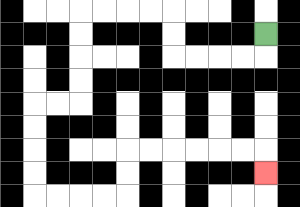{'start': '[11, 1]', 'end': '[11, 7]', 'path_directions': 'D,L,L,L,L,U,U,L,L,L,L,D,D,D,D,L,L,D,D,D,D,R,R,R,R,U,U,R,R,R,R,R,R,D', 'path_coordinates': '[[11, 1], [11, 2], [10, 2], [9, 2], [8, 2], [7, 2], [7, 1], [7, 0], [6, 0], [5, 0], [4, 0], [3, 0], [3, 1], [3, 2], [3, 3], [3, 4], [2, 4], [1, 4], [1, 5], [1, 6], [1, 7], [1, 8], [2, 8], [3, 8], [4, 8], [5, 8], [5, 7], [5, 6], [6, 6], [7, 6], [8, 6], [9, 6], [10, 6], [11, 6], [11, 7]]'}